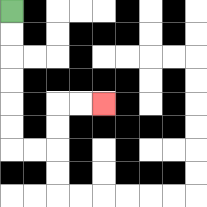{'start': '[0, 0]', 'end': '[4, 4]', 'path_directions': 'D,D,D,D,D,D,R,R,U,U,R,R', 'path_coordinates': '[[0, 0], [0, 1], [0, 2], [0, 3], [0, 4], [0, 5], [0, 6], [1, 6], [2, 6], [2, 5], [2, 4], [3, 4], [4, 4]]'}